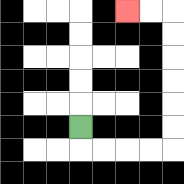{'start': '[3, 5]', 'end': '[5, 0]', 'path_directions': 'D,R,R,R,R,U,U,U,U,U,U,L,L', 'path_coordinates': '[[3, 5], [3, 6], [4, 6], [5, 6], [6, 6], [7, 6], [7, 5], [7, 4], [7, 3], [7, 2], [7, 1], [7, 0], [6, 0], [5, 0]]'}